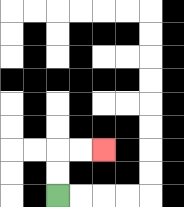{'start': '[2, 8]', 'end': '[4, 6]', 'path_directions': 'U,U,R,R', 'path_coordinates': '[[2, 8], [2, 7], [2, 6], [3, 6], [4, 6]]'}